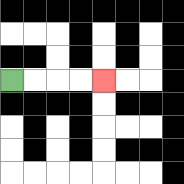{'start': '[0, 3]', 'end': '[4, 3]', 'path_directions': 'R,R,R,R', 'path_coordinates': '[[0, 3], [1, 3], [2, 3], [3, 3], [4, 3]]'}